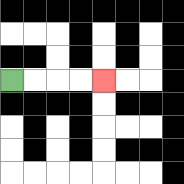{'start': '[0, 3]', 'end': '[4, 3]', 'path_directions': 'R,R,R,R', 'path_coordinates': '[[0, 3], [1, 3], [2, 3], [3, 3], [4, 3]]'}